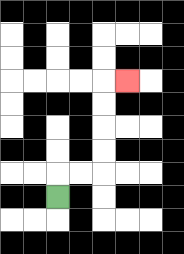{'start': '[2, 8]', 'end': '[5, 3]', 'path_directions': 'U,R,R,U,U,U,U,R', 'path_coordinates': '[[2, 8], [2, 7], [3, 7], [4, 7], [4, 6], [4, 5], [4, 4], [4, 3], [5, 3]]'}